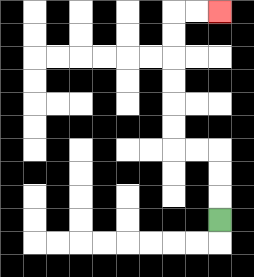{'start': '[9, 9]', 'end': '[9, 0]', 'path_directions': 'U,U,U,L,L,U,U,U,U,U,U,R,R', 'path_coordinates': '[[9, 9], [9, 8], [9, 7], [9, 6], [8, 6], [7, 6], [7, 5], [7, 4], [7, 3], [7, 2], [7, 1], [7, 0], [8, 0], [9, 0]]'}